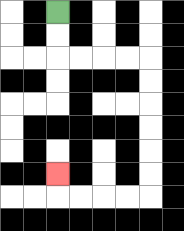{'start': '[2, 0]', 'end': '[2, 7]', 'path_directions': 'D,D,R,R,R,R,D,D,D,D,D,D,L,L,L,L,U', 'path_coordinates': '[[2, 0], [2, 1], [2, 2], [3, 2], [4, 2], [5, 2], [6, 2], [6, 3], [6, 4], [6, 5], [6, 6], [6, 7], [6, 8], [5, 8], [4, 8], [3, 8], [2, 8], [2, 7]]'}